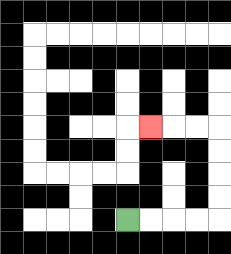{'start': '[5, 9]', 'end': '[6, 5]', 'path_directions': 'R,R,R,R,U,U,U,U,L,L,L', 'path_coordinates': '[[5, 9], [6, 9], [7, 9], [8, 9], [9, 9], [9, 8], [9, 7], [9, 6], [9, 5], [8, 5], [7, 5], [6, 5]]'}